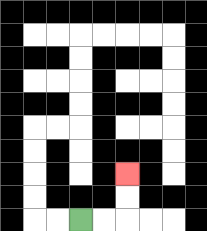{'start': '[3, 9]', 'end': '[5, 7]', 'path_directions': 'R,R,U,U', 'path_coordinates': '[[3, 9], [4, 9], [5, 9], [5, 8], [5, 7]]'}